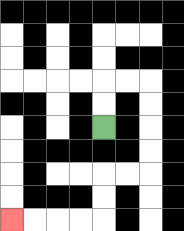{'start': '[4, 5]', 'end': '[0, 9]', 'path_directions': 'U,U,R,R,D,D,D,D,L,L,D,D,L,L,L,L', 'path_coordinates': '[[4, 5], [4, 4], [4, 3], [5, 3], [6, 3], [6, 4], [6, 5], [6, 6], [6, 7], [5, 7], [4, 7], [4, 8], [4, 9], [3, 9], [2, 9], [1, 9], [0, 9]]'}